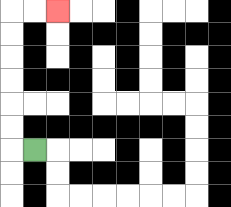{'start': '[1, 6]', 'end': '[2, 0]', 'path_directions': 'L,U,U,U,U,U,U,R,R', 'path_coordinates': '[[1, 6], [0, 6], [0, 5], [0, 4], [0, 3], [0, 2], [0, 1], [0, 0], [1, 0], [2, 0]]'}